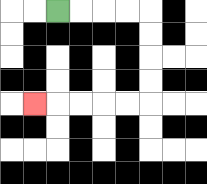{'start': '[2, 0]', 'end': '[1, 4]', 'path_directions': 'R,R,R,R,D,D,D,D,L,L,L,L,L', 'path_coordinates': '[[2, 0], [3, 0], [4, 0], [5, 0], [6, 0], [6, 1], [6, 2], [6, 3], [6, 4], [5, 4], [4, 4], [3, 4], [2, 4], [1, 4]]'}